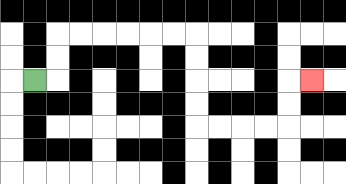{'start': '[1, 3]', 'end': '[13, 3]', 'path_directions': 'R,U,U,R,R,R,R,R,R,D,D,D,D,R,R,R,R,U,U,R', 'path_coordinates': '[[1, 3], [2, 3], [2, 2], [2, 1], [3, 1], [4, 1], [5, 1], [6, 1], [7, 1], [8, 1], [8, 2], [8, 3], [8, 4], [8, 5], [9, 5], [10, 5], [11, 5], [12, 5], [12, 4], [12, 3], [13, 3]]'}